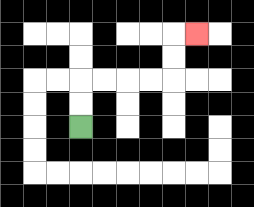{'start': '[3, 5]', 'end': '[8, 1]', 'path_directions': 'U,U,R,R,R,R,U,U,R', 'path_coordinates': '[[3, 5], [3, 4], [3, 3], [4, 3], [5, 3], [6, 3], [7, 3], [7, 2], [7, 1], [8, 1]]'}